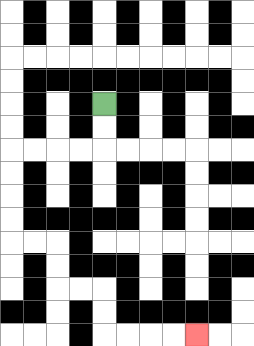{'start': '[4, 4]', 'end': '[8, 14]', 'path_directions': 'D,D,L,L,L,L,D,D,D,D,R,R,D,D,R,R,D,D,R,R,R,R', 'path_coordinates': '[[4, 4], [4, 5], [4, 6], [3, 6], [2, 6], [1, 6], [0, 6], [0, 7], [0, 8], [0, 9], [0, 10], [1, 10], [2, 10], [2, 11], [2, 12], [3, 12], [4, 12], [4, 13], [4, 14], [5, 14], [6, 14], [7, 14], [8, 14]]'}